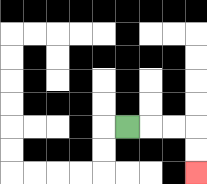{'start': '[5, 5]', 'end': '[8, 7]', 'path_directions': 'R,R,R,D,D', 'path_coordinates': '[[5, 5], [6, 5], [7, 5], [8, 5], [8, 6], [8, 7]]'}